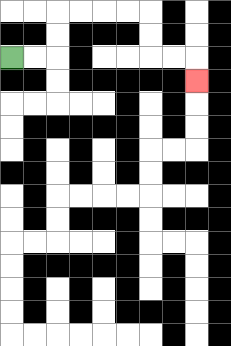{'start': '[0, 2]', 'end': '[8, 3]', 'path_directions': 'R,R,U,U,R,R,R,R,D,D,R,R,D', 'path_coordinates': '[[0, 2], [1, 2], [2, 2], [2, 1], [2, 0], [3, 0], [4, 0], [5, 0], [6, 0], [6, 1], [6, 2], [7, 2], [8, 2], [8, 3]]'}